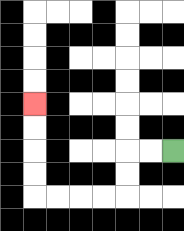{'start': '[7, 6]', 'end': '[1, 4]', 'path_directions': 'L,L,D,D,L,L,L,L,U,U,U,U', 'path_coordinates': '[[7, 6], [6, 6], [5, 6], [5, 7], [5, 8], [4, 8], [3, 8], [2, 8], [1, 8], [1, 7], [1, 6], [1, 5], [1, 4]]'}